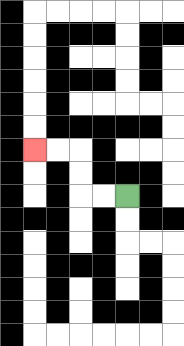{'start': '[5, 8]', 'end': '[1, 6]', 'path_directions': 'L,L,U,U,L,L', 'path_coordinates': '[[5, 8], [4, 8], [3, 8], [3, 7], [3, 6], [2, 6], [1, 6]]'}